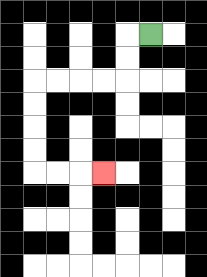{'start': '[6, 1]', 'end': '[4, 7]', 'path_directions': 'L,D,D,L,L,L,L,D,D,D,D,R,R,R', 'path_coordinates': '[[6, 1], [5, 1], [5, 2], [5, 3], [4, 3], [3, 3], [2, 3], [1, 3], [1, 4], [1, 5], [1, 6], [1, 7], [2, 7], [3, 7], [4, 7]]'}